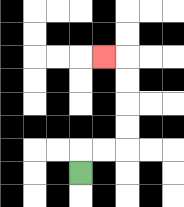{'start': '[3, 7]', 'end': '[4, 2]', 'path_directions': 'U,R,R,U,U,U,U,L', 'path_coordinates': '[[3, 7], [3, 6], [4, 6], [5, 6], [5, 5], [5, 4], [5, 3], [5, 2], [4, 2]]'}